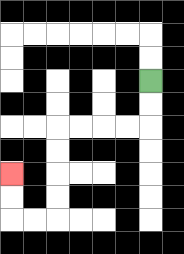{'start': '[6, 3]', 'end': '[0, 7]', 'path_directions': 'D,D,L,L,L,L,D,D,D,D,L,L,U,U', 'path_coordinates': '[[6, 3], [6, 4], [6, 5], [5, 5], [4, 5], [3, 5], [2, 5], [2, 6], [2, 7], [2, 8], [2, 9], [1, 9], [0, 9], [0, 8], [0, 7]]'}